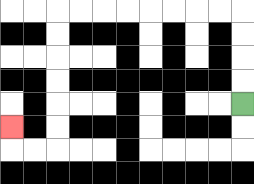{'start': '[10, 4]', 'end': '[0, 5]', 'path_directions': 'U,U,U,U,L,L,L,L,L,L,L,L,D,D,D,D,D,D,L,L,U', 'path_coordinates': '[[10, 4], [10, 3], [10, 2], [10, 1], [10, 0], [9, 0], [8, 0], [7, 0], [6, 0], [5, 0], [4, 0], [3, 0], [2, 0], [2, 1], [2, 2], [2, 3], [2, 4], [2, 5], [2, 6], [1, 6], [0, 6], [0, 5]]'}